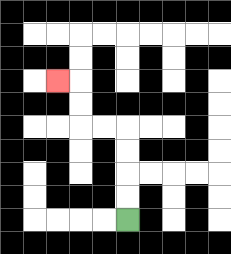{'start': '[5, 9]', 'end': '[2, 3]', 'path_directions': 'U,U,U,U,L,L,U,U,L', 'path_coordinates': '[[5, 9], [5, 8], [5, 7], [5, 6], [5, 5], [4, 5], [3, 5], [3, 4], [3, 3], [2, 3]]'}